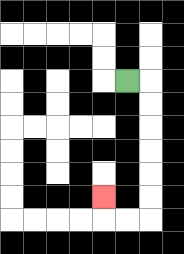{'start': '[5, 3]', 'end': '[4, 8]', 'path_directions': 'R,D,D,D,D,D,D,L,L,U', 'path_coordinates': '[[5, 3], [6, 3], [6, 4], [6, 5], [6, 6], [6, 7], [6, 8], [6, 9], [5, 9], [4, 9], [4, 8]]'}